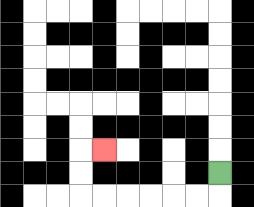{'start': '[9, 7]', 'end': '[4, 6]', 'path_directions': 'D,L,L,L,L,L,L,U,U,R', 'path_coordinates': '[[9, 7], [9, 8], [8, 8], [7, 8], [6, 8], [5, 8], [4, 8], [3, 8], [3, 7], [3, 6], [4, 6]]'}